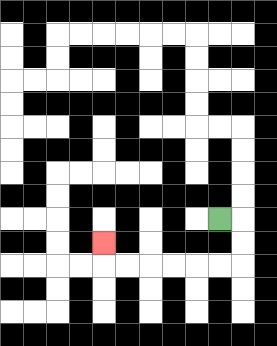{'start': '[9, 9]', 'end': '[4, 10]', 'path_directions': 'R,D,D,L,L,L,L,L,L,U', 'path_coordinates': '[[9, 9], [10, 9], [10, 10], [10, 11], [9, 11], [8, 11], [7, 11], [6, 11], [5, 11], [4, 11], [4, 10]]'}